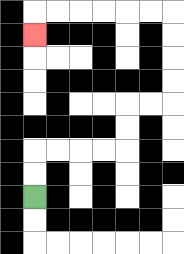{'start': '[1, 8]', 'end': '[1, 1]', 'path_directions': 'U,U,R,R,R,R,U,U,R,R,U,U,U,U,L,L,L,L,L,L,D', 'path_coordinates': '[[1, 8], [1, 7], [1, 6], [2, 6], [3, 6], [4, 6], [5, 6], [5, 5], [5, 4], [6, 4], [7, 4], [7, 3], [7, 2], [7, 1], [7, 0], [6, 0], [5, 0], [4, 0], [3, 0], [2, 0], [1, 0], [1, 1]]'}